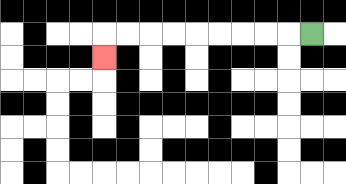{'start': '[13, 1]', 'end': '[4, 2]', 'path_directions': 'L,L,L,L,L,L,L,L,L,D', 'path_coordinates': '[[13, 1], [12, 1], [11, 1], [10, 1], [9, 1], [8, 1], [7, 1], [6, 1], [5, 1], [4, 1], [4, 2]]'}